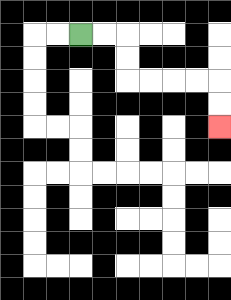{'start': '[3, 1]', 'end': '[9, 5]', 'path_directions': 'R,R,D,D,R,R,R,R,D,D', 'path_coordinates': '[[3, 1], [4, 1], [5, 1], [5, 2], [5, 3], [6, 3], [7, 3], [8, 3], [9, 3], [9, 4], [9, 5]]'}